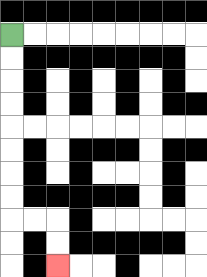{'start': '[0, 1]', 'end': '[2, 11]', 'path_directions': 'D,D,D,D,D,D,D,D,R,R,D,D', 'path_coordinates': '[[0, 1], [0, 2], [0, 3], [0, 4], [0, 5], [0, 6], [0, 7], [0, 8], [0, 9], [1, 9], [2, 9], [2, 10], [2, 11]]'}